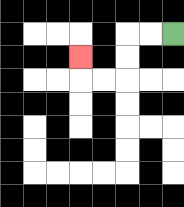{'start': '[7, 1]', 'end': '[3, 2]', 'path_directions': 'L,L,D,D,L,L,U', 'path_coordinates': '[[7, 1], [6, 1], [5, 1], [5, 2], [5, 3], [4, 3], [3, 3], [3, 2]]'}